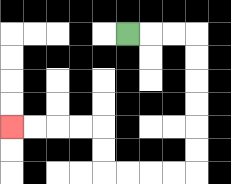{'start': '[5, 1]', 'end': '[0, 5]', 'path_directions': 'R,R,R,D,D,D,D,D,D,L,L,L,L,U,U,L,L,L,L', 'path_coordinates': '[[5, 1], [6, 1], [7, 1], [8, 1], [8, 2], [8, 3], [8, 4], [8, 5], [8, 6], [8, 7], [7, 7], [6, 7], [5, 7], [4, 7], [4, 6], [4, 5], [3, 5], [2, 5], [1, 5], [0, 5]]'}